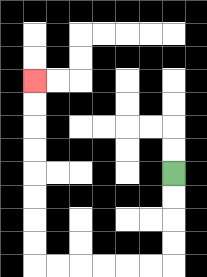{'start': '[7, 7]', 'end': '[1, 3]', 'path_directions': 'D,D,D,D,L,L,L,L,L,L,U,U,U,U,U,U,U,U', 'path_coordinates': '[[7, 7], [7, 8], [7, 9], [7, 10], [7, 11], [6, 11], [5, 11], [4, 11], [3, 11], [2, 11], [1, 11], [1, 10], [1, 9], [1, 8], [1, 7], [1, 6], [1, 5], [1, 4], [1, 3]]'}